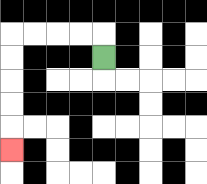{'start': '[4, 2]', 'end': '[0, 6]', 'path_directions': 'U,L,L,L,L,D,D,D,D,D', 'path_coordinates': '[[4, 2], [4, 1], [3, 1], [2, 1], [1, 1], [0, 1], [0, 2], [0, 3], [0, 4], [0, 5], [0, 6]]'}